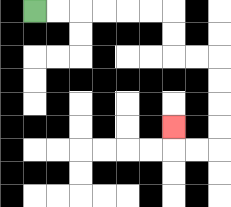{'start': '[1, 0]', 'end': '[7, 5]', 'path_directions': 'R,R,R,R,R,R,D,D,R,R,D,D,D,D,L,L,U', 'path_coordinates': '[[1, 0], [2, 0], [3, 0], [4, 0], [5, 0], [6, 0], [7, 0], [7, 1], [7, 2], [8, 2], [9, 2], [9, 3], [9, 4], [9, 5], [9, 6], [8, 6], [7, 6], [7, 5]]'}